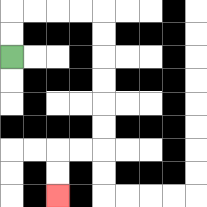{'start': '[0, 2]', 'end': '[2, 8]', 'path_directions': 'U,U,R,R,R,R,D,D,D,D,D,D,L,L,D,D', 'path_coordinates': '[[0, 2], [0, 1], [0, 0], [1, 0], [2, 0], [3, 0], [4, 0], [4, 1], [4, 2], [4, 3], [4, 4], [4, 5], [4, 6], [3, 6], [2, 6], [2, 7], [2, 8]]'}